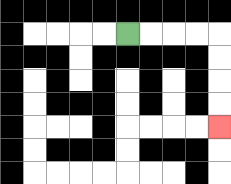{'start': '[5, 1]', 'end': '[9, 5]', 'path_directions': 'R,R,R,R,D,D,D,D', 'path_coordinates': '[[5, 1], [6, 1], [7, 1], [8, 1], [9, 1], [9, 2], [9, 3], [9, 4], [9, 5]]'}